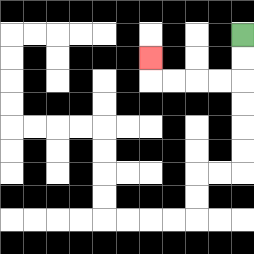{'start': '[10, 1]', 'end': '[6, 2]', 'path_directions': 'D,D,L,L,L,L,U', 'path_coordinates': '[[10, 1], [10, 2], [10, 3], [9, 3], [8, 3], [7, 3], [6, 3], [6, 2]]'}